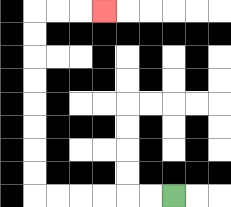{'start': '[7, 8]', 'end': '[4, 0]', 'path_directions': 'L,L,L,L,L,L,U,U,U,U,U,U,U,U,R,R,R', 'path_coordinates': '[[7, 8], [6, 8], [5, 8], [4, 8], [3, 8], [2, 8], [1, 8], [1, 7], [1, 6], [1, 5], [1, 4], [1, 3], [1, 2], [1, 1], [1, 0], [2, 0], [3, 0], [4, 0]]'}